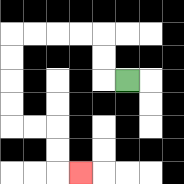{'start': '[5, 3]', 'end': '[3, 7]', 'path_directions': 'L,U,U,L,L,L,L,D,D,D,D,R,R,D,D,R', 'path_coordinates': '[[5, 3], [4, 3], [4, 2], [4, 1], [3, 1], [2, 1], [1, 1], [0, 1], [0, 2], [0, 3], [0, 4], [0, 5], [1, 5], [2, 5], [2, 6], [2, 7], [3, 7]]'}